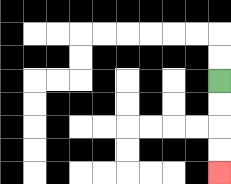{'start': '[9, 3]', 'end': '[9, 7]', 'path_directions': 'D,D,D,D', 'path_coordinates': '[[9, 3], [9, 4], [9, 5], [9, 6], [9, 7]]'}